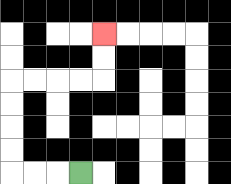{'start': '[3, 7]', 'end': '[4, 1]', 'path_directions': 'L,L,L,U,U,U,U,R,R,R,R,U,U', 'path_coordinates': '[[3, 7], [2, 7], [1, 7], [0, 7], [0, 6], [0, 5], [0, 4], [0, 3], [1, 3], [2, 3], [3, 3], [4, 3], [4, 2], [4, 1]]'}